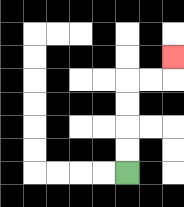{'start': '[5, 7]', 'end': '[7, 2]', 'path_directions': 'U,U,U,U,R,R,U', 'path_coordinates': '[[5, 7], [5, 6], [5, 5], [5, 4], [5, 3], [6, 3], [7, 3], [7, 2]]'}